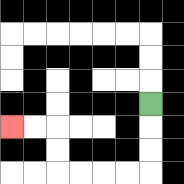{'start': '[6, 4]', 'end': '[0, 5]', 'path_directions': 'D,D,D,L,L,L,L,U,U,L,L', 'path_coordinates': '[[6, 4], [6, 5], [6, 6], [6, 7], [5, 7], [4, 7], [3, 7], [2, 7], [2, 6], [2, 5], [1, 5], [0, 5]]'}